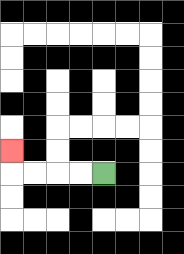{'start': '[4, 7]', 'end': '[0, 6]', 'path_directions': 'L,L,L,L,U', 'path_coordinates': '[[4, 7], [3, 7], [2, 7], [1, 7], [0, 7], [0, 6]]'}